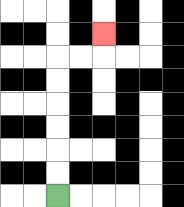{'start': '[2, 8]', 'end': '[4, 1]', 'path_directions': 'U,U,U,U,U,U,R,R,U', 'path_coordinates': '[[2, 8], [2, 7], [2, 6], [2, 5], [2, 4], [2, 3], [2, 2], [3, 2], [4, 2], [4, 1]]'}